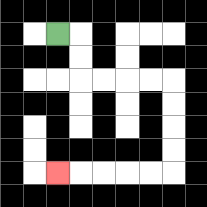{'start': '[2, 1]', 'end': '[2, 7]', 'path_directions': 'R,D,D,R,R,R,R,D,D,D,D,L,L,L,L,L', 'path_coordinates': '[[2, 1], [3, 1], [3, 2], [3, 3], [4, 3], [5, 3], [6, 3], [7, 3], [7, 4], [7, 5], [7, 6], [7, 7], [6, 7], [5, 7], [4, 7], [3, 7], [2, 7]]'}